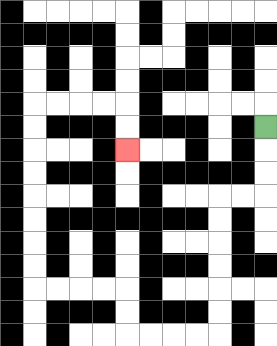{'start': '[11, 5]', 'end': '[5, 6]', 'path_directions': 'D,D,D,L,L,D,D,D,D,D,D,L,L,L,L,U,U,L,L,L,L,U,U,U,U,U,U,U,U,R,R,R,R,D,D', 'path_coordinates': '[[11, 5], [11, 6], [11, 7], [11, 8], [10, 8], [9, 8], [9, 9], [9, 10], [9, 11], [9, 12], [9, 13], [9, 14], [8, 14], [7, 14], [6, 14], [5, 14], [5, 13], [5, 12], [4, 12], [3, 12], [2, 12], [1, 12], [1, 11], [1, 10], [1, 9], [1, 8], [1, 7], [1, 6], [1, 5], [1, 4], [2, 4], [3, 4], [4, 4], [5, 4], [5, 5], [5, 6]]'}